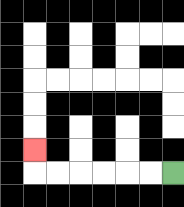{'start': '[7, 7]', 'end': '[1, 6]', 'path_directions': 'L,L,L,L,L,L,U', 'path_coordinates': '[[7, 7], [6, 7], [5, 7], [4, 7], [3, 7], [2, 7], [1, 7], [1, 6]]'}